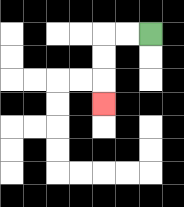{'start': '[6, 1]', 'end': '[4, 4]', 'path_directions': 'L,L,D,D,D', 'path_coordinates': '[[6, 1], [5, 1], [4, 1], [4, 2], [4, 3], [4, 4]]'}